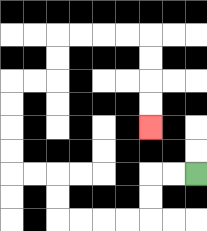{'start': '[8, 7]', 'end': '[6, 5]', 'path_directions': 'L,L,D,D,L,L,L,L,U,U,L,L,U,U,U,U,R,R,U,U,R,R,R,R,D,D,D,D', 'path_coordinates': '[[8, 7], [7, 7], [6, 7], [6, 8], [6, 9], [5, 9], [4, 9], [3, 9], [2, 9], [2, 8], [2, 7], [1, 7], [0, 7], [0, 6], [0, 5], [0, 4], [0, 3], [1, 3], [2, 3], [2, 2], [2, 1], [3, 1], [4, 1], [5, 1], [6, 1], [6, 2], [6, 3], [6, 4], [6, 5]]'}